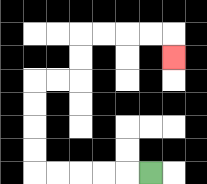{'start': '[6, 7]', 'end': '[7, 2]', 'path_directions': 'L,L,L,L,L,U,U,U,U,R,R,U,U,R,R,R,R,D', 'path_coordinates': '[[6, 7], [5, 7], [4, 7], [3, 7], [2, 7], [1, 7], [1, 6], [1, 5], [1, 4], [1, 3], [2, 3], [3, 3], [3, 2], [3, 1], [4, 1], [5, 1], [6, 1], [7, 1], [7, 2]]'}